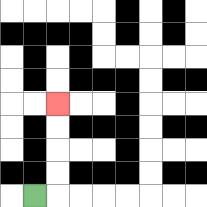{'start': '[1, 8]', 'end': '[2, 4]', 'path_directions': 'R,U,U,U,U', 'path_coordinates': '[[1, 8], [2, 8], [2, 7], [2, 6], [2, 5], [2, 4]]'}